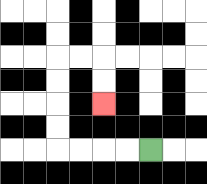{'start': '[6, 6]', 'end': '[4, 4]', 'path_directions': 'L,L,L,L,U,U,U,U,R,R,D,D', 'path_coordinates': '[[6, 6], [5, 6], [4, 6], [3, 6], [2, 6], [2, 5], [2, 4], [2, 3], [2, 2], [3, 2], [4, 2], [4, 3], [4, 4]]'}